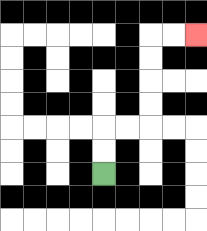{'start': '[4, 7]', 'end': '[8, 1]', 'path_directions': 'U,U,R,R,U,U,U,U,R,R', 'path_coordinates': '[[4, 7], [4, 6], [4, 5], [5, 5], [6, 5], [6, 4], [6, 3], [6, 2], [6, 1], [7, 1], [8, 1]]'}